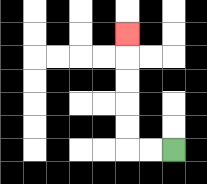{'start': '[7, 6]', 'end': '[5, 1]', 'path_directions': 'L,L,U,U,U,U,U', 'path_coordinates': '[[7, 6], [6, 6], [5, 6], [5, 5], [5, 4], [5, 3], [5, 2], [5, 1]]'}